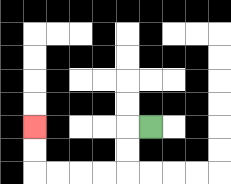{'start': '[6, 5]', 'end': '[1, 5]', 'path_directions': 'L,D,D,L,L,L,L,U,U', 'path_coordinates': '[[6, 5], [5, 5], [5, 6], [5, 7], [4, 7], [3, 7], [2, 7], [1, 7], [1, 6], [1, 5]]'}